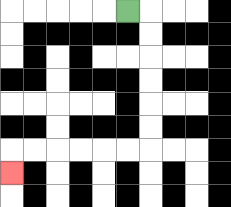{'start': '[5, 0]', 'end': '[0, 7]', 'path_directions': 'R,D,D,D,D,D,D,L,L,L,L,L,L,D', 'path_coordinates': '[[5, 0], [6, 0], [6, 1], [6, 2], [6, 3], [6, 4], [6, 5], [6, 6], [5, 6], [4, 6], [3, 6], [2, 6], [1, 6], [0, 6], [0, 7]]'}